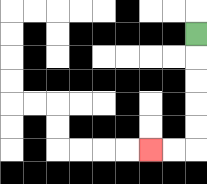{'start': '[8, 1]', 'end': '[6, 6]', 'path_directions': 'D,D,D,D,D,L,L', 'path_coordinates': '[[8, 1], [8, 2], [8, 3], [8, 4], [8, 5], [8, 6], [7, 6], [6, 6]]'}